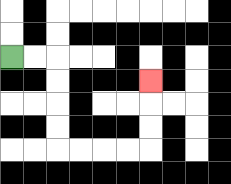{'start': '[0, 2]', 'end': '[6, 3]', 'path_directions': 'R,R,D,D,D,D,R,R,R,R,U,U,U', 'path_coordinates': '[[0, 2], [1, 2], [2, 2], [2, 3], [2, 4], [2, 5], [2, 6], [3, 6], [4, 6], [5, 6], [6, 6], [6, 5], [6, 4], [6, 3]]'}